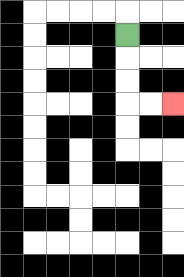{'start': '[5, 1]', 'end': '[7, 4]', 'path_directions': 'D,D,D,R,R', 'path_coordinates': '[[5, 1], [5, 2], [5, 3], [5, 4], [6, 4], [7, 4]]'}